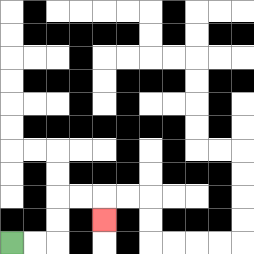{'start': '[0, 10]', 'end': '[4, 9]', 'path_directions': 'R,R,U,U,R,R,D', 'path_coordinates': '[[0, 10], [1, 10], [2, 10], [2, 9], [2, 8], [3, 8], [4, 8], [4, 9]]'}